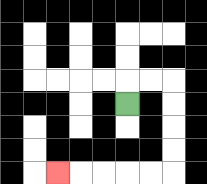{'start': '[5, 4]', 'end': '[2, 7]', 'path_directions': 'U,R,R,D,D,D,D,L,L,L,L,L', 'path_coordinates': '[[5, 4], [5, 3], [6, 3], [7, 3], [7, 4], [7, 5], [7, 6], [7, 7], [6, 7], [5, 7], [4, 7], [3, 7], [2, 7]]'}